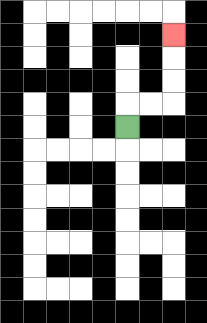{'start': '[5, 5]', 'end': '[7, 1]', 'path_directions': 'U,R,R,U,U,U', 'path_coordinates': '[[5, 5], [5, 4], [6, 4], [7, 4], [7, 3], [7, 2], [7, 1]]'}